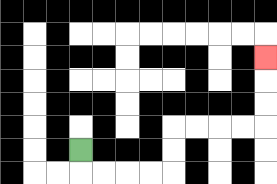{'start': '[3, 6]', 'end': '[11, 2]', 'path_directions': 'D,R,R,R,R,U,U,R,R,R,R,U,U,U', 'path_coordinates': '[[3, 6], [3, 7], [4, 7], [5, 7], [6, 7], [7, 7], [7, 6], [7, 5], [8, 5], [9, 5], [10, 5], [11, 5], [11, 4], [11, 3], [11, 2]]'}